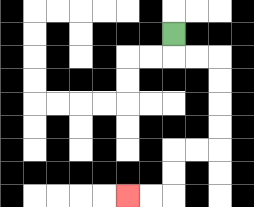{'start': '[7, 1]', 'end': '[5, 8]', 'path_directions': 'D,R,R,D,D,D,D,L,L,D,D,L,L', 'path_coordinates': '[[7, 1], [7, 2], [8, 2], [9, 2], [9, 3], [9, 4], [9, 5], [9, 6], [8, 6], [7, 6], [7, 7], [7, 8], [6, 8], [5, 8]]'}